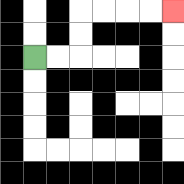{'start': '[1, 2]', 'end': '[7, 0]', 'path_directions': 'R,R,U,U,R,R,R,R', 'path_coordinates': '[[1, 2], [2, 2], [3, 2], [3, 1], [3, 0], [4, 0], [5, 0], [6, 0], [7, 0]]'}